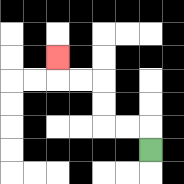{'start': '[6, 6]', 'end': '[2, 2]', 'path_directions': 'U,L,L,U,U,L,L,U', 'path_coordinates': '[[6, 6], [6, 5], [5, 5], [4, 5], [4, 4], [4, 3], [3, 3], [2, 3], [2, 2]]'}